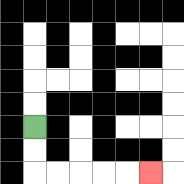{'start': '[1, 5]', 'end': '[6, 7]', 'path_directions': 'D,D,R,R,R,R,R', 'path_coordinates': '[[1, 5], [1, 6], [1, 7], [2, 7], [3, 7], [4, 7], [5, 7], [6, 7]]'}